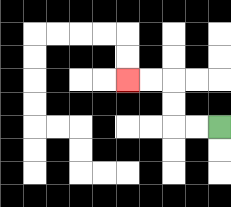{'start': '[9, 5]', 'end': '[5, 3]', 'path_directions': 'L,L,U,U,L,L', 'path_coordinates': '[[9, 5], [8, 5], [7, 5], [7, 4], [7, 3], [6, 3], [5, 3]]'}